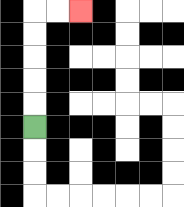{'start': '[1, 5]', 'end': '[3, 0]', 'path_directions': 'U,U,U,U,U,R,R', 'path_coordinates': '[[1, 5], [1, 4], [1, 3], [1, 2], [1, 1], [1, 0], [2, 0], [3, 0]]'}